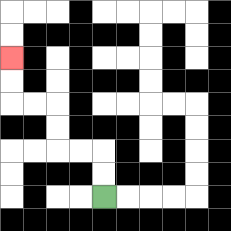{'start': '[4, 8]', 'end': '[0, 2]', 'path_directions': 'U,U,L,L,U,U,L,L,U,U', 'path_coordinates': '[[4, 8], [4, 7], [4, 6], [3, 6], [2, 6], [2, 5], [2, 4], [1, 4], [0, 4], [0, 3], [0, 2]]'}